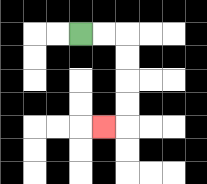{'start': '[3, 1]', 'end': '[4, 5]', 'path_directions': 'R,R,D,D,D,D,L', 'path_coordinates': '[[3, 1], [4, 1], [5, 1], [5, 2], [5, 3], [5, 4], [5, 5], [4, 5]]'}